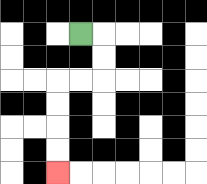{'start': '[3, 1]', 'end': '[2, 7]', 'path_directions': 'R,D,D,L,L,D,D,D,D', 'path_coordinates': '[[3, 1], [4, 1], [4, 2], [4, 3], [3, 3], [2, 3], [2, 4], [2, 5], [2, 6], [2, 7]]'}